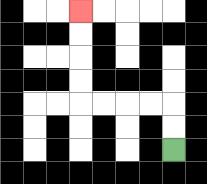{'start': '[7, 6]', 'end': '[3, 0]', 'path_directions': 'U,U,L,L,L,L,U,U,U,U', 'path_coordinates': '[[7, 6], [7, 5], [7, 4], [6, 4], [5, 4], [4, 4], [3, 4], [3, 3], [3, 2], [3, 1], [3, 0]]'}